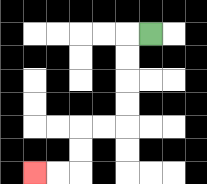{'start': '[6, 1]', 'end': '[1, 7]', 'path_directions': 'L,D,D,D,D,L,L,D,D,L,L', 'path_coordinates': '[[6, 1], [5, 1], [5, 2], [5, 3], [5, 4], [5, 5], [4, 5], [3, 5], [3, 6], [3, 7], [2, 7], [1, 7]]'}